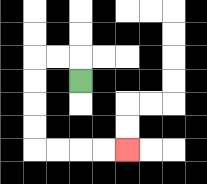{'start': '[3, 3]', 'end': '[5, 6]', 'path_directions': 'U,L,L,D,D,D,D,R,R,R,R', 'path_coordinates': '[[3, 3], [3, 2], [2, 2], [1, 2], [1, 3], [1, 4], [1, 5], [1, 6], [2, 6], [3, 6], [4, 6], [5, 6]]'}